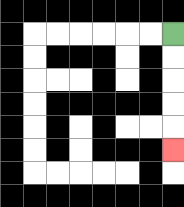{'start': '[7, 1]', 'end': '[7, 6]', 'path_directions': 'D,D,D,D,D', 'path_coordinates': '[[7, 1], [7, 2], [7, 3], [7, 4], [7, 5], [7, 6]]'}